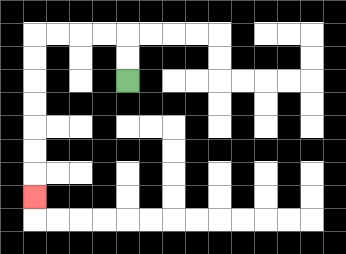{'start': '[5, 3]', 'end': '[1, 8]', 'path_directions': 'U,U,L,L,L,L,D,D,D,D,D,D,D', 'path_coordinates': '[[5, 3], [5, 2], [5, 1], [4, 1], [3, 1], [2, 1], [1, 1], [1, 2], [1, 3], [1, 4], [1, 5], [1, 6], [1, 7], [1, 8]]'}